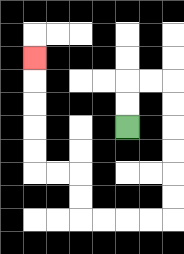{'start': '[5, 5]', 'end': '[1, 2]', 'path_directions': 'U,U,R,R,D,D,D,D,D,D,L,L,L,L,U,U,L,L,U,U,U,U,U', 'path_coordinates': '[[5, 5], [5, 4], [5, 3], [6, 3], [7, 3], [7, 4], [7, 5], [7, 6], [7, 7], [7, 8], [7, 9], [6, 9], [5, 9], [4, 9], [3, 9], [3, 8], [3, 7], [2, 7], [1, 7], [1, 6], [1, 5], [1, 4], [1, 3], [1, 2]]'}